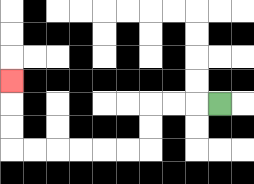{'start': '[9, 4]', 'end': '[0, 3]', 'path_directions': 'L,L,L,D,D,L,L,L,L,L,L,U,U,U', 'path_coordinates': '[[9, 4], [8, 4], [7, 4], [6, 4], [6, 5], [6, 6], [5, 6], [4, 6], [3, 6], [2, 6], [1, 6], [0, 6], [0, 5], [0, 4], [0, 3]]'}